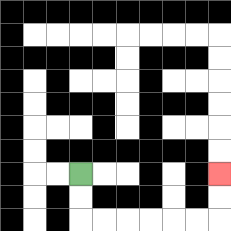{'start': '[3, 7]', 'end': '[9, 7]', 'path_directions': 'D,D,R,R,R,R,R,R,U,U', 'path_coordinates': '[[3, 7], [3, 8], [3, 9], [4, 9], [5, 9], [6, 9], [7, 9], [8, 9], [9, 9], [9, 8], [9, 7]]'}